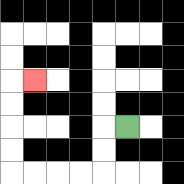{'start': '[5, 5]', 'end': '[1, 3]', 'path_directions': 'L,D,D,L,L,L,L,U,U,U,U,R', 'path_coordinates': '[[5, 5], [4, 5], [4, 6], [4, 7], [3, 7], [2, 7], [1, 7], [0, 7], [0, 6], [0, 5], [0, 4], [0, 3], [1, 3]]'}